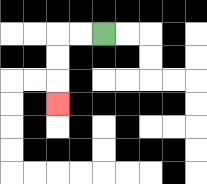{'start': '[4, 1]', 'end': '[2, 4]', 'path_directions': 'L,L,D,D,D', 'path_coordinates': '[[4, 1], [3, 1], [2, 1], [2, 2], [2, 3], [2, 4]]'}